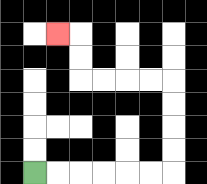{'start': '[1, 7]', 'end': '[2, 1]', 'path_directions': 'R,R,R,R,R,R,U,U,U,U,L,L,L,L,U,U,L', 'path_coordinates': '[[1, 7], [2, 7], [3, 7], [4, 7], [5, 7], [6, 7], [7, 7], [7, 6], [7, 5], [7, 4], [7, 3], [6, 3], [5, 3], [4, 3], [3, 3], [3, 2], [3, 1], [2, 1]]'}